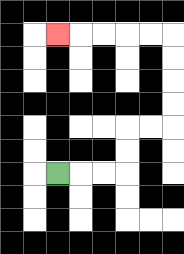{'start': '[2, 7]', 'end': '[2, 1]', 'path_directions': 'R,R,R,U,U,R,R,U,U,U,U,L,L,L,L,L', 'path_coordinates': '[[2, 7], [3, 7], [4, 7], [5, 7], [5, 6], [5, 5], [6, 5], [7, 5], [7, 4], [7, 3], [7, 2], [7, 1], [6, 1], [5, 1], [4, 1], [3, 1], [2, 1]]'}